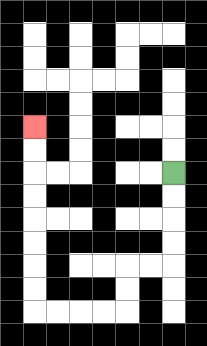{'start': '[7, 7]', 'end': '[1, 5]', 'path_directions': 'D,D,D,D,L,L,D,D,L,L,L,L,U,U,U,U,U,U,U,U', 'path_coordinates': '[[7, 7], [7, 8], [7, 9], [7, 10], [7, 11], [6, 11], [5, 11], [5, 12], [5, 13], [4, 13], [3, 13], [2, 13], [1, 13], [1, 12], [1, 11], [1, 10], [1, 9], [1, 8], [1, 7], [1, 6], [1, 5]]'}